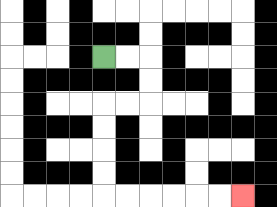{'start': '[4, 2]', 'end': '[10, 8]', 'path_directions': 'R,R,D,D,L,L,D,D,D,D,R,R,R,R,R,R', 'path_coordinates': '[[4, 2], [5, 2], [6, 2], [6, 3], [6, 4], [5, 4], [4, 4], [4, 5], [4, 6], [4, 7], [4, 8], [5, 8], [6, 8], [7, 8], [8, 8], [9, 8], [10, 8]]'}